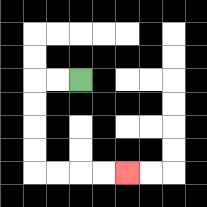{'start': '[3, 3]', 'end': '[5, 7]', 'path_directions': 'L,L,D,D,D,D,R,R,R,R', 'path_coordinates': '[[3, 3], [2, 3], [1, 3], [1, 4], [1, 5], [1, 6], [1, 7], [2, 7], [3, 7], [4, 7], [5, 7]]'}